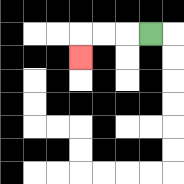{'start': '[6, 1]', 'end': '[3, 2]', 'path_directions': 'L,L,L,D', 'path_coordinates': '[[6, 1], [5, 1], [4, 1], [3, 1], [3, 2]]'}